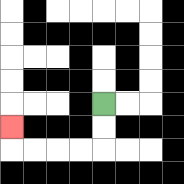{'start': '[4, 4]', 'end': '[0, 5]', 'path_directions': 'D,D,L,L,L,L,U', 'path_coordinates': '[[4, 4], [4, 5], [4, 6], [3, 6], [2, 6], [1, 6], [0, 6], [0, 5]]'}